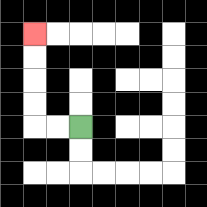{'start': '[3, 5]', 'end': '[1, 1]', 'path_directions': 'L,L,U,U,U,U', 'path_coordinates': '[[3, 5], [2, 5], [1, 5], [1, 4], [1, 3], [1, 2], [1, 1]]'}